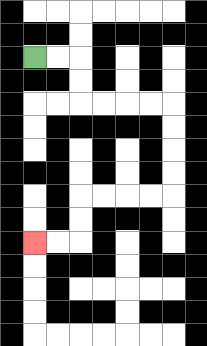{'start': '[1, 2]', 'end': '[1, 10]', 'path_directions': 'R,R,D,D,R,R,R,R,D,D,D,D,L,L,L,L,D,D,L,L', 'path_coordinates': '[[1, 2], [2, 2], [3, 2], [3, 3], [3, 4], [4, 4], [5, 4], [6, 4], [7, 4], [7, 5], [7, 6], [7, 7], [7, 8], [6, 8], [5, 8], [4, 8], [3, 8], [3, 9], [3, 10], [2, 10], [1, 10]]'}